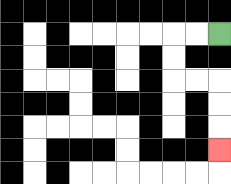{'start': '[9, 1]', 'end': '[9, 6]', 'path_directions': 'L,L,D,D,R,R,D,D,D', 'path_coordinates': '[[9, 1], [8, 1], [7, 1], [7, 2], [7, 3], [8, 3], [9, 3], [9, 4], [9, 5], [9, 6]]'}